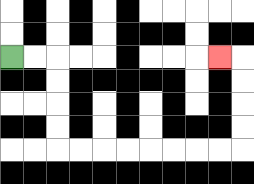{'start': '[0, 2]', 'end': '[9, 2]', 'path_directions': 'R,R,D,D,D,D,R,R,R,R,R,R,R,R,U,U,U,U,L', 'path_coordinates': '[[0, 2], [1, 2], [2, 2], [2, 3], [2, 4], [2, 5], [2, 6], [3, 6], [4, 6], [5, 6], [6, 6], [7, 6], [8, 6], [9, 6], [10, 6], [10, 5], [10, 4], [10, 3], [10, 2], [9, 2]]'}